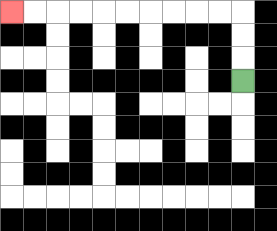{'start': '[10, 3]', 'end': '[0, 0]', 'path_directions': 'U,U,U,L,L,L,L,L,L,L,L,L,L', 'path_coordinates': '[[10, 3], [10, 2], [10, 1], [10, 0], [9, 0], [8, 0], [7, 0], [6, 0], [5, 0], [4, 0], [3, 0], [2, 0], [1, 0], [0, 0]]'}